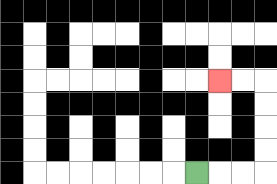{'start': '[8, 7]', 'end': '[9, 3]', 'path_directions': 'R,R,R,U,U,U,U,L,L', 'path_coordinates': '[[8, 7], [9, 7], [10, 7], [11, 7], [11, 6], [11, 5], [11, 4], [11, 3], [10, 3], [9, 3]]'}